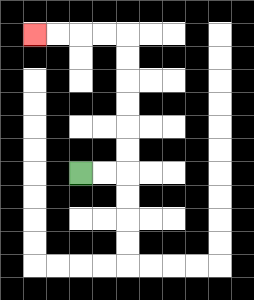{'start': '[3, 7]', 'end': '[1, 1]', 'path_directions': 'R,R,U,U,U,U,U,U,L,L,L,L', 'path_coordinates': '[[3, 7], [4, 7], [5, 7], [5, 6], [5, 5], [5, 4], [5, 3], [5, 2], [5, 1], [4, 1], [3, 1], [2, 1], [1, 1]]'}